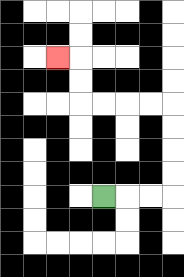{'start': '[4, 8]', 'end': '[2, 2]', 'path_directions': 'R,R,R,U,U,U,U,L,L,L,L,U,U,L', 'path_coordinates': '[[4, 8], [5, 8], [6, 8], [7, 8], [7, 7], [7, 6], [7, 5], [7, 4], [6, 4], [5, 4], [4, 4], [3, 4], [3, 3], [3, 2], [2, 2]]'}